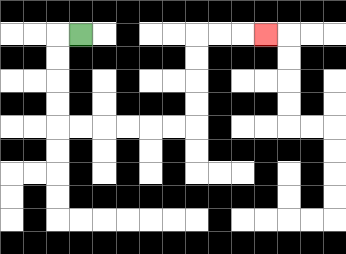{'start': '[3, 1]', 'end': '[11, 1]', 'path_directions': 'L,D,D,D,D,R,R,R,R,R,R,U,U,U,U,R,R,R', 'path_coordinates': '[[3, 1], [2, 1], [2, 2], [2, 3], [2, 4], [2, 5], [3, 5], [4, 5], [5, 5], [6, 5], [7, 5], [8, 5], [8, 4], [8, 3], [8, 2], [8, 1], [9, 1], [10, 1], [11, 1]]'}